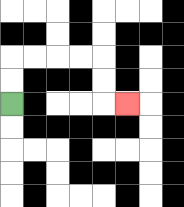{'start': '[0, 4]', 'end': '[5, 4]', 'path_directions': 'U,U,R,R,R,R,D,D,R', 'path_coordinates': '[[0, 4], [0, 3], [0, 2], [1, 2], [2, 2], [3, 2], [4, 2], [4, 3], [4, 4], [5, 4]]'}